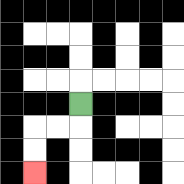{'start': '[3, 4]', 'end': '[1, 7]', 'path_directions': 'D,L,L,D,D', 'path_coordinates': '[[3, 4], [3, 5], [2, 5], [1, 5], [1, 6], [1, 7]]'}